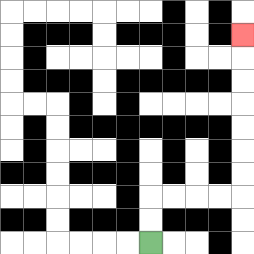{'start': '[6, 10]', 'end': '[10, 1]', 'path_directions': 'U,U,R,R,R,R,U,U,U,U,U,U,U', 'path_coordinates': '[[6, 10], [6, 9], [6, 8], [7, 8], [8, 8], [9, 8], [10, 8], [10, 7], [10, 6], [10, 5], [10, 4], [10, 3], [10, 2], [10, 1]]'}